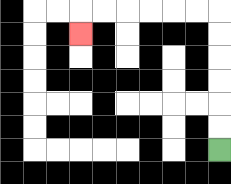{'start': '[9, 6]', 'end': '[3, 1]', 'path_directions': 'U,U,U,U,U,U,L,L,L,L,L,L,D', 'path_coordinates': '[[9, 6], [9, 5], [9, 4], [9, 3], [9, 2], [9, 1], [9, 0], [8, 0], [7, 0], [6, 0], [5, 0], [4, 0], [3, 0], [3, 1]]'}